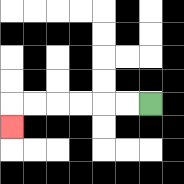{'start': '[6, 4]', 'end': '[0, 5]', 'path_directions': 'L,L,L,L,L,L,D', 'path_coordinates': '[[6, 4], [5, 4], [4, 4], [3, 4], [2, 4], [1, 4], [0, 4], [0, 5]]'}